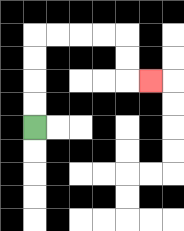{'start': '[1, 5]', 'end': '[6, 3]', 'path_directions': 'U,U,U,U,R,R,R,R,D,D,R', 'path_coordinates': '[[1, 5], [1, 4], [1, 3], [1, 2], [1, 1], [2, 1], [3, 1], [4, 1], [5, 1], [5, 2], [5, 3], [6, 3]]'}